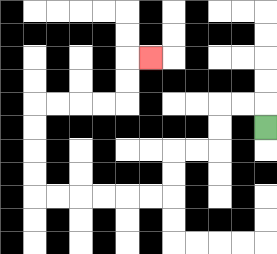{'start': '[11, 5]', 'end': '[6, 2]', 'path_directions': 'U,L,L,D,D,L,L,D,D,L,L,L,L,L,L,U,U,U,U,R,R,R,R,U,U,R', 'path_coordinates': '[[11, 5], [11, 4], [10, 4], [9, 4], [9, 5], [9, 6], [8, 6], [7, 6], [7, 7], [7, 8], [6, 8], [5, 8], [4, 8], [3, 8], [2, 8], [1, 8], [1, 7], [1, 6], [1, 5], [1, 4], [2, 4], [3, 4], [4, 4], [5, 4], [5, 3], [5, 2], [6, 2]]'}